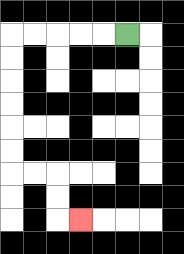{'start': '[5, 1]', 'end': '[3, 9]', 'path_directions': 'L,L,L,L,L,D,D,D,D,D,D,R,R,D,D,R', 'path_coordinates': '[[5, 1], [4, 1], [3, 1], [2, 1], [1, 1], [0, 1], [0, 2], [0, 3], [0, 4], [0, 5], [0, 6], [0, 7], [1, 7], [2, 7], [2, 8], [2, 9], [3, 9]]'}